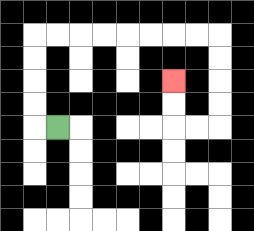{'start': '[2, 5]', 'end': '[7, 3]', 'path_directions': 'L,U,U,U,U,R,R,R,R,R,R,R,R,D,D,D,D,L,L,U,U', 'path_coordinates': '[[2, 5], [1, 5], [1, 4], [1, 3], [1, 2], [1, 1], [2, 1], [3, 1], [4, 1], [5, 1], [6, 1], [7, 1], [8, 1], [9, 1], [9, 2], [9, 3], [9, 4], [9, 5], [8, 5], [7, 5], [7, 4], [7, 3]]'}